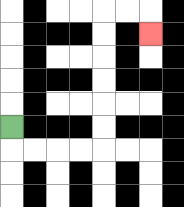{'start': '[0, 5]', 'end': '[6, 1]', 'path_directions': 'D,R,R,R,R,U,U,U,U,U,U,R,R,D', 'path_coordinates': '[[0, 5], [0, 6], [1, 6], [2, 6], [3, 6], [4, 6], [4, 5], [4, 4], [4, 3], [4, 2], [4, 1], [4, 0], [5, 0], [6, 0], [6, 1]]'}